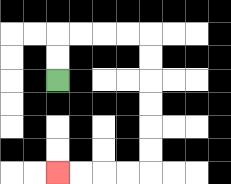{'start': '[2, 3]', 'end': '[2, 7]', 'path_directions': 'U,U,R,R,R,R,D,D,D,D,D,D,L,L,L,L', 'path_coordinates': '[[2, 3], [2, 2], [2, 1], [3, 1], [4, 1], [5, 1], [6, 1], [6, 2], [6, 3], [6, 4], [6, 5], [6, 6], [6, 7], [5, 7], [4, 7], [3, 7], [2, 7]]'}